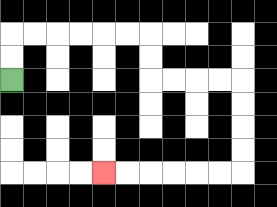{'start': '[0, 3]', 'end': '[4, 7]', 'path_directions': 'U,U,R,R,R,R,R,R,D,D,R,R,R,R,D,D,D,D,L,L,L,L,L,L', 'path_coordinates': '[[0, 3], [0, 2], [0, 1], [1, 1], [2, 1], [3, 1], [4, 1], [5, 1], [6, 1], [6, 2], [6, 3], [7, 3], [8, 3], [9, 3], [10, 3], [10, 4], [10, 5], [10, 6], [10, 7], [9, 7], [8, 7], [7, 7], [6, 7], [5, 7], [4, 7]]'}